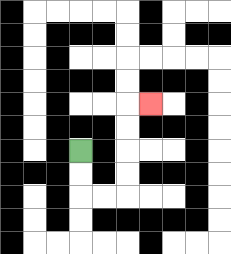{'start': '[3, 6]', 'end': '[6, 4]', 'path_directions': 'D,D,R,R,U,U,U,U,R', 'path_coordinates': '[[3, 6], [3, 7], [3, 8], [4, 8], [5, 8], [5, 7], [5, 6], [5, 5], [5, 4], [6, 4]]'}